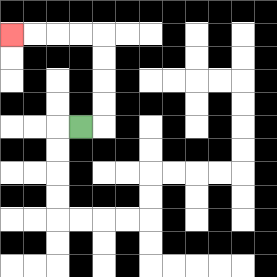{'start': '[3, 5]', 'end': '[0, 1]', 'path_directions': 'R,U,U,U,U,L,L,L,L', 'path_coordinates': '[[3, 5], [4, 5], [4, 4], [4, 3], [4, 2], [4, 1], [3, 1], [2, 1], [1, 1], [0, 1]]'}